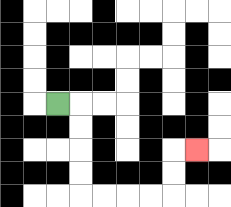{'start': '[2, 4]', 'end': '[8, 6]', 'path_directions': 'R,D,D,D,D,R,R,R,R,U,U,R', 'path_coordinates': '[[2, 4], [3, 4], [3, 5], [3, 6], [3, 7], [3, 8], [4, 8], [5, 8], [6, 8], [7, 8], [7, 7], [7, 6], [8, 6]]'}